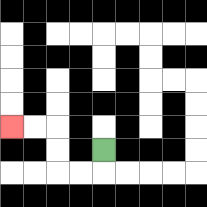{'start': '[4, 6]', 'end': '[0, 5]', 'path_directions': 'D,L,L,U,U,L,L', 'path_coordinates': '[[4, 6], [4, 7], [3, 7], [2, 7], [2, 6], [2, 5], [1, 5], [0, 5]]'}